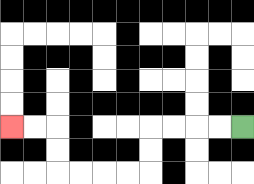{'start': '[10, 5]', 'end': '[0, 5]', 'path_directions': 'L,L,L,L,D,D,L,L,L,L,U,U,L,L', 'path_coordinates': '[[10, 5], [9, 5], [8, 5], [7, 5], [6, 5], [6, 6], [6, 7], [5, 7], [4, 7], [3, 7], [2, 7], [2, 6], [2, 5], [1, 5], [0, 5]]'}